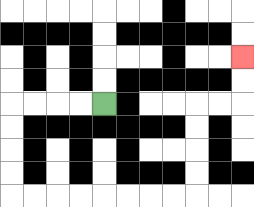{'start': '[4, 4]', 'end': '[10, 2]', 'path_directions': 'L,L,L,L,D,D,D,D,R,R,R,R,R,R,R,R,U,U,U,U,R,R,U,U', 'path_coordinates': '[[4, 4], [3, 4], [2, 4], [1, 4], [0, 4], [0, 5], [0, 6], [0, 7], [0, 8], [1, 8], [2, 8], [3, 8], [4, 8], [5, 8], [6, 8], [7, 8], [8, 8], [8, 7], [8, 6], [8, 5], [8, 4], [9, 4], [10, 4], [10, 3], [10, 2]]'}